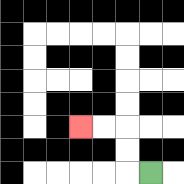{'start': '[6, 7]', 'end': '[3, 5]', 'path_directions': 'L,U,U,L,L', 'path_coordinates': '[[6, 7], [5, 7], [5, 6], [5, 5], [4, 5], [3, 5]]'}